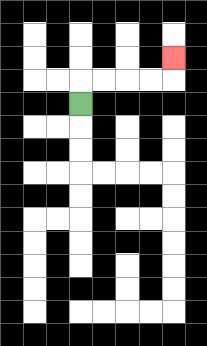{'start': '[3, 4]', 'end': '[7, 2]', 'path_directions': 'U,R,R,R,R,U', 'path_coordinates': '[[3, 4], [3, 3], [4, 3], [5, 3], [6, 3], [7, 3], [7, 2]]'}